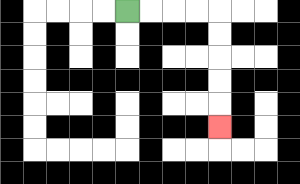{'start': '[5, 0]', 'end': '[9, 5]', 'path_directions': 'R,R,R,R,D,D,D,D,D', 'path_coordinates': '[[5, 0], [6, 0], [7, 0], [8, 0], [9, 0], [9, 1], [9, 2], [9, 3], [9, 4], [9, 5]]'}